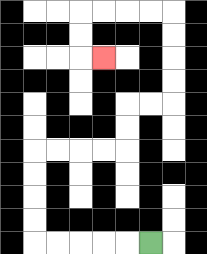{'start': '[6, 10]', 'end': '[4, 2]', 'path_directions': 'L,L,L,L,L,U,U,U,U,R,R,R,R,U,U,R,R,U,U,U,U,L,L,L,L,D,D,R', 'path_coordinates': '[[6, 10], [5, 10], [4, 10], [3, 10], [2, 10], [1, 10], [1, 9], [1, 8], [1, 7], [1, 6], [2, 6], [3, 6], [4, 6], [5, 6], [5, 5], [5, 4], [6, 4], [7, 4], [7, 3], [7, 2], [7, 1], [7, 0], [6, 0], [5, 0], [4, 0], [3, 0], [3, 1], [3, 2], [4, 2]]'}